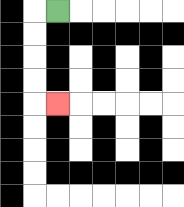{'start': '[2, 0]', 'end': '[2, 4]', 'path_directions': 'L,D,D,D,D,R', 'path_coordinates': '[[2, 0], [1, 0], [1, 1], [1, 2], [1, 3], [1, 4], [2, 4]]'}